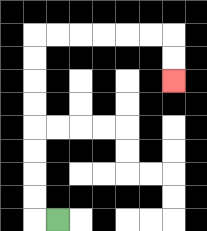{'start': '[2, 9]', 'end': '[7, 3]', 'path_directions': 'L,U,U,U,U,U,U,U,U,R,R,R,R,R,R,D,D', 'path_coordinates': '[[2, 9], [1, 9], [1, 8], [1, 7], [1, 6], [1, 5], [1, 4], [1, 3], [1, 2], [1, 1], [2, 1], [3, 1], [4, 1], [5, 1], [6, 1], [7, 1], [7, 2], [7, 3]]'}